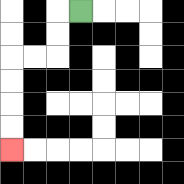{'start': '[3, 0]', 'end': '[0, 6]', 'path_directions': 'L,D,D,L,L,D,D,D,D', 'path_coordinates': '[[3, 0], [2, 0], [2, 1], [2, 2], [1, 2], [0, 2], [0, 3], [0, 4], [0, 5], [0, 6]]'}